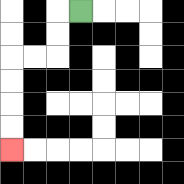{'start': '[3, 0]', 'end': '[0, 6]', 'path_directions': 'L,D,D,L,L,D,D,D,D', 'path_coordinates': '[[3, 0], [2, 0], [2, 1], [2, 2], [1, 2], [0, 2], [0, 3], [0, 4], [0, 5], [0, 6]]'}